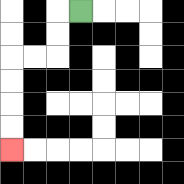{'start': '[3, 0]', 'end': '[0, 6]', 'path_directions': 'L,D,D,L,L,D,D,D,D', 'path_coordinates': '[[3, 0], [2, 0], [2, 1], [2, 2], [1, 2], [0, 2], [0, 3], [0, 4], [0, 5], [0, 6]]'}